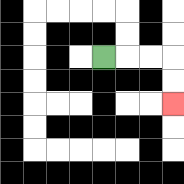{'start': '[4, 2]', 'end': '[7, 4]', 'path_directions': 'R,R,R,D,D', 'path_coordinates': '[[4, 2], [5, 2], [6, 2], [7, 2], [7, 3], [7, 4]]'}